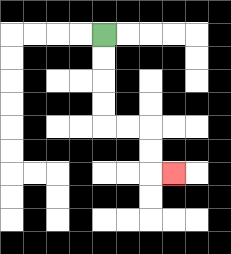{'start': '[4, 1]', 'end': '[7, 7]', 'path_directions': 'D,D,D,D,R,R,D,D,R', 'path_coordinates': '[[4, 1], [4, 2], [4, 3], [4, 4], [4, 5], [5, 5], [6, 5], [6, 6], [6, 7], [7, 7]]'}